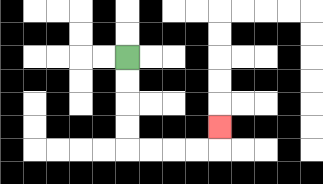{'start': '[5, 2]', 'end': '[9, 5]', 'path_directions': 'D,D,D,D,R,R,R,R,U', 'path_coordinates': '[[5, 2], [5, 3], [5, 4], [5, 5], [5, 6], [6, 6], [7, 6], [8, 6], [9, 6], [9, 5]]'}